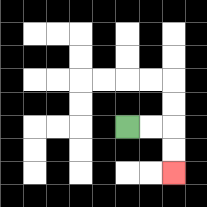{'start': '[5, 5]', 'end': '[7, 7]', 'path_directions': 'R,R,D,D', 'path_coordinates': '[[5, 5], [6, 5], [7, 5], [7, 6], [7, 7]]'}